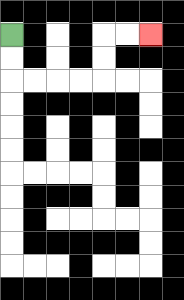{'start': '[0, 1]', 'end': '[6, 1]', 'path_directions': 'D,D,R,R,R,R,U,U,R,R', 'path_coordinates': '[[0, 1], [0, 2], [0, 3], [1, 3], [2, 3], [3, 3], [4, 3], [4, 2], [4, 1], [5, 1], [6, 1]]'}